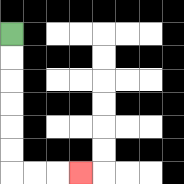{'start': '[0, 1]', 'end': '[3, 7]', 'path_directions': 'D,D,D,D,D,D,R,R,R', 'path_coordinates': '[[0, 1], [0, 2], [0, 3], [0, 4], [0, 5], [0, 6], [0, 7], [1, 7], [2, 7], [3, 7]]'}